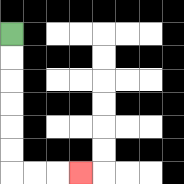{'start': '[0, 1]', 'end': '[3, 7]', 'path_directions': 'D,D,D,D,D,D,R,R,R', 'path_coordinates': '[[0, 1], [0, 2], [0, 3], [0, 4], [0, 5], [0, 6], [0, 7], [1, 7], [2, 7], [3, 7]]'}